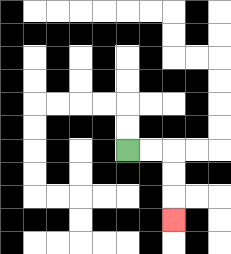{'start': '[5, 6]', 'end': '[7, 9]', 'path_directions': 'R,R,D,D,D', 'path_coordinates': '[[5, 6], [6, 6], [7, 6], [7, 7], [7, 8], [7, 9]]'}